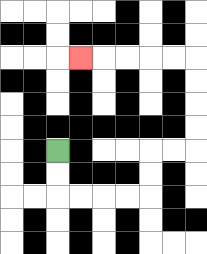{'start': '[2, 6]', 'end': '[3, 2]', 'path_directions': 'D,D,R,R,R,R,U,U,R,R,U,U,U,U,L,L,L,L,L', 'path_coordinates': '[[2, 6], [2, 7], [2, 8], [3, 8], [4, 8], [5, 8], [6, 8], [6, 7], [6, 6], [7, 6], [8, 6], [8, 5], [8, 4], [8, 3], [8, 2], [7, 2], [6, 2], [5, 2], [4, 2], [3, 2]]'}